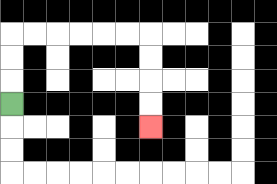{'start': '[0, 4]', 'end': '[6, 5]', 'path_directions': 'U,U,U,R,R,R,R,R,R,D,D,D,D', 'path_coordinates': '[[0, 4], [0, 3], [0, 2], [0, 1], [1, 1], [2, 1], [3, 1], [4, 1], [5, 1], [6, 1], [6, 2], [6, 3], [6, 4], [6, 5]]'}